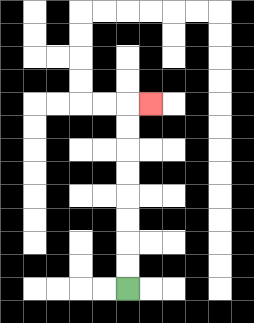{'start': '[5, 12]', 'end': '[6, 4]', 'path_directions': 'U,U,U,U,U,U,U,U,R', 'path_coordinates': '[[5, 12], [5, 11], [5, 10], [5, 9], [5, 8], [5, 7], [5, 6], [5, 5], [5, 4], [6, 4]]'}